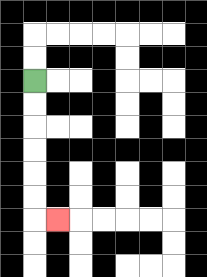{'start': '[1, 3]', 'end': '[2, 9]', 'path_directions': 'D,D,D,D,D,D,R', 'path_coordinates': '[[1, 3], [1, 4], [1, 5], [1, 6], [1, 7], [1, 8], [1, 9], [2, 9]]'}